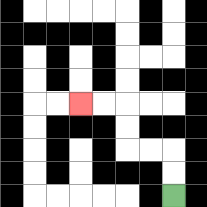{'start': '[7, 8]', 'end': '[3, 4]', 'path_directions': 'U,U,L,L,U,U,L,L', 'path_coordinates': '[[7, 8], [7, 7], [7, 6], [6, 6], [5, 6], [5, 5], [5, 4], [4, 4], [3, 4]]'}